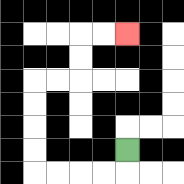{'start': '[5, 6]', 'end': '[5, 1]', 'path_directions': 'D,L,L,L,L,U,U,U,U,R,R,U,U,R,R', 'path_coordinates': '[[5, 6], [5, 7], [4, 7], [3, 7], [2, 7], [1, 7], [1, 6], [1, 5], [1, 4], [1, 3], [2, 3], [3, 3], [3, 2], [3, 1], [4, 1], [5, 1]]'}